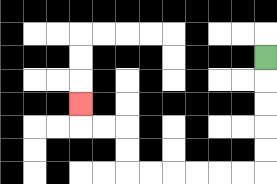{'start': '[11, 2]', 'end': '[3, 4]', 'path_directions': 'D,D,D,D,D,L,L,L,L,L,L,U,U,L,L,U', 'path_coordinates': '[[11, 2], [11, 3], [11, 4], [11, 5], [11, 6], [11, 7], [10, 7], [9, 7], [8, 7], [7, 7], [6, 7], [5, 7], [5, 6], [5, 5], [4, 5], [3, 5], [3, 4]]'}